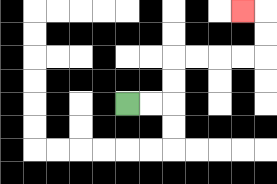{'start': '[5, 4]', 'end': '[10, 0]', 'path_directions': 'R,R,U,U,R,R,R,R,U,U,L', 'path_coordinates': '[[5, 4], [6, 4], [7, 4], [7, 3], [7, 2], [8, 2], [9, 2], [10, 2], [11, 2], [11, 1], [11, 0], [10, 0]]'}